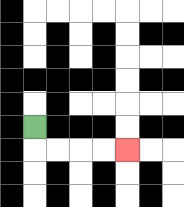{'start': '[1, 5]', 'end': '[5, 6]', 'path_directions': 'D,R,R,R,R', 'path_coordinates': '[[1, 5], [1, 6], [2, 6], [3, 6], [4, 6], [5, 6]]'}